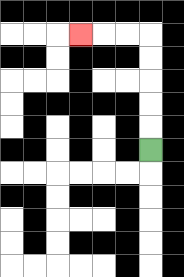{'start': '[6, 6]', 'end': '[3, 1]', 'path_directions': 'U,U,U,U,U,L,L,L', 'path_coordinates': '[[6, 6], [6, 5], [6, 4], [6, 3], [6, 2], [6, 1], [5, 1], [4, 1], [3, 1]]'}